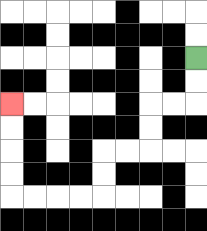{'start': '[8, 2]', 'end': '[0, 4]', 'path_directions': 'D,D,L,L,D,D,L,L,D,D,L,L,L,L,U,U,U,U', 'path_coordinates': '[[8, 2], [8, 3], [8, 4], [7, 4], [6, 4], [6, 5], [6, 6], [5, 6], [4, 6], [4, 7], [4, 8], [3, 8], [2, 8], [1, 8], [0, 8], [0, 7], [0, 6], [0, 5], [0, 4]]'}